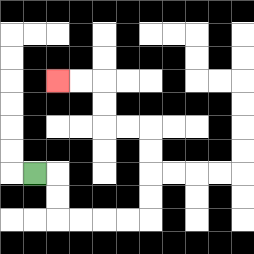{'start': '[1, 7]', 'end': '[2, 3]', 'path_directions': 'R,D,D,R,R,R,R,U,U,U,U,L,L,U,U,L,L', 'path_coordinates': '[[1, 7], [2, 7], [2, 8], [2, 9], [3, 9], [4, 9], [5, 9], [6, 9], [6, 8], [6, 7], [6, 6], [6, 5], [5, 5], [4, 5], [4, 4], [4, 3], [3, 3], [2, 3]]'}